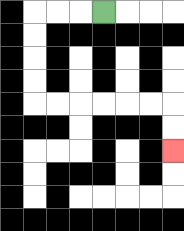{'start': '[4, 0]', 'end': '[7, 6]', 'path_directions': 'L,L,L,D,D,D,D,R,R,R,R,R,R,D,D', 'path_coordinates': '[[4, 0], [3, 0], [2, 0], [1, 0], [1, 1], [1, 2], [1, 3], [1, 4], [2, 4], [3, 4], [4, 4], [5, 4], [6, 4], [7, 4], [7, 5], [7, 6]]'}